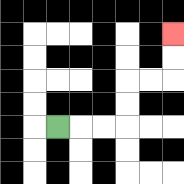{'start': '[2, 5]', 'end': '[7, 1]', 'path_directions': 'R,R,R,U,U,R,R,U,U', 'path_coordinates': '[[2, 5], [3, 5], [4, 5], [5, 5], [5, 4], [5, 3], [6, 3], [7, 3], [7, 2], [7, 1]]'}